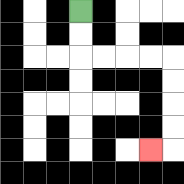{'start': '[3, 0]', 'end': '[6, 6]', 'path_directions': 'D,D,R,R,R,R,D,D,D,D,L', 'path_coordinates': '[[3, 0], [3, 1], [3, 2], [4, 2], [5, 2], [6, 2], [7, 2], [7, 3], [7, 4], [7, 5], [7, 6], [6, 6]]'}